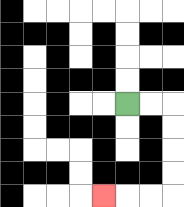{'start': '[5, 4]', 'end': '[4, 8]', 'path_directions': 'R,R,D,D,D,D,L,L,L', 'path_coordinates': '[[5, 4], [6, 4], [7, 4], [7, 5], [7, 6], [7, 7], [7, 8], [6, 8], [5, 8], [4, 8]]'}